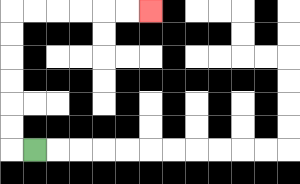{'start': '[1, 6]', 'end': '[6, 0]', 'path_directions': 'L,U,U,U,U,U,U,R,R,R,R,R,R', 'path_coordinates': '[[1, 6], [0, 6], [0, 5], [0, 4], [0, 3], [0, 2], [0, 1], [0, 0], [1, 0], [2, 0], [3, 0], [4, 0], [5, 0], [6, 0]]'}